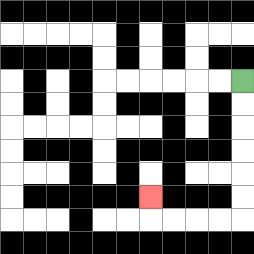{'start': '[10, 3]', 'end': '[6, 8]', 'path_directions': 'D,D,D,D,D,D,L,L,L,L,U', 'path_coordinates': '[[10, 3], [10, 4], [10, 5], [10, 6], [10, 7], [10, 8], [10, 9], [9, 9], [8, 9], [7, 9], [6, 9], [6, 8]]'}